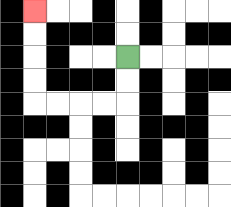{'start': '[5, 2]', 'end': '[1, 0]', 'path_directions': 'D,D,L,L,L,L,U,U,U,U', 'path_coordinates': '[[5, 2], [5, 3], [5, 4], [4, 4], [3, 4], [2, 4], [1, 4], [1, 3], [1, 2], [1, 1], [1, 0]]'}